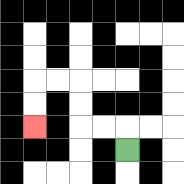{'start': '[5, 6]', 'end': '[1, 5]', 'path_directions': 'U,L,L,U,U,L,L,D,D', 'path_coordinates': '[[5, 6], [5, 5], [4, 5], [3, 5], [3, 4], [3, 3], [2, 3], [1, 3], [1, 4], [1, 5]]'}